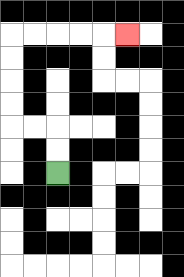{'start': '[2, 7]', 'end': '[5, 1]', 'path_directions': 'U,U,L,L,U,U,U,U,R,R,R,R,R', 'path_coordinates': '[[2, 7], [2, 6], [2, 5], [1, 5], [0, 5], [0, 4], [0, 3], [0, 2], [0, 1], [1, 1], [2, 1], [3, 1], [4, 1], [5, 1]]'}